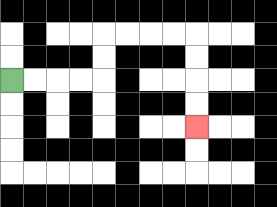{'start': '[0, 3]', 'end': '[8, 5]', 'path_directions': 'R,R,R,R,U,U,R,R,R,R,D,D,D,D', 'path_coordinates': '[[0, 3], [1, 3], [2, 3], [3, 3], [4, 3], [4, 2], [4, 1], [5, 1], [6, 1], [7, 1], [8, 1], [8, 2], [8, 3], [8, 4], [8, 5]]'}